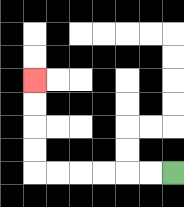{'start': '[7, 7]', 'end': '[1, 3]', 'path_directions': 'L,L,L,L,L,L,U,U,U,U', 'path_coordinates': '[[7, 7], [6, 7], [5, 7], [4, 7], [3, 7], [2, 7], [1, 7], [1, 6], [1, 5], [1, 4], [1, 3]]'}